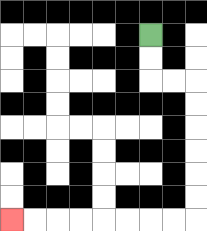{'start': '[6, 1]', 'end': '[0, 9]', 'path_directions': 'D,D,R,R,D,D,D,D,D,D,L,L,L,L,L,L,L,L', 'path_coordinates': '[[6, 1], [6, 2], [6, 3], [7, 3], [8, 3], [8, 4], [8, 5], [8, 6], [8, 7], [8, 8], [8, 9], [7, 9], [6, 9], [5, 9], [4, 9], [3, 9], [2, 9], [1, 9], [0, 9]]'}